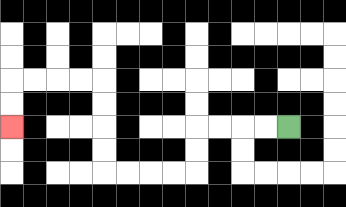{'start': '[12, 5]', 'end': '[0, 5]', 'path_directions': 'L,L,L,L,D,D,L,L,L,L,U,U,U,U,L,L,L,L,D,D', 'path_coordinates': '[[12, 5], [11, 5], [10, 5], [9, 5], [8, 5], [8, 6], [8, 7], [7, 7], [6, 7], [5, 7], [4, 7], [4, 6], [4, 5], [4, 4], [4, 3], [3, 3], [2, 3], [1, 3], [0, 3], [0, 4], [0, 5]]'}